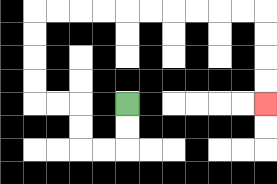{'start': '[5, 4]', 'end': '[11, 4]', 'path_directions': 'D,D,L,L,U,U,L,L,U,U,U,U,R,R,R,R,R,R,R,R,R,R,D,D,D,D', 'path_coordinates': '[[5, 4], [5, 5], [5, 6], [4, 6], [3, 6], [3, 5], [3, 4], [2, 4], [1, 4], [1, 3], [1, 2], [1, 1], [1, 0], [2, 0], [3, 0], [4, 0], [5, 0], [6, 0], [7, 0], [8, 0], [9, 0], [10, 0], [11, 0], [11, 1], [11, 2], [11, 3], [11, 4]]'}